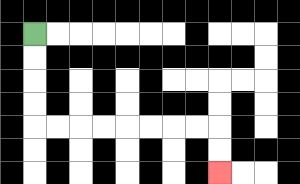{'start': '[1, 1]', 'end': '[9, 7]', 'path_directions': 'D,D,D,D,R,R,R,R,R,R,R,R,D,D', 'path_coordinates': '[[1, 1], [1, 2], [1, 3], [1, 4], [1, 5], [2, 5], [3, 5], [4, 5], [5, 5], [6, 5], [7, 5], [8, 5], [9, 5], [9, 6], [9, 7]]'}